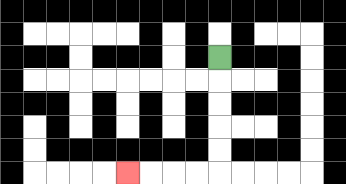{'start': '[9, 2]', 'end': '[5, 7]', 'path_directions': 'D,D,D,D,D,L,L,L,L', 'path_coordinates': '[[9, 2], [9, 3], [9, 4], [9, 5], [9, 6], [9, 7], [8, 7], [7, 7], [6, 7], [5, 7]]'}